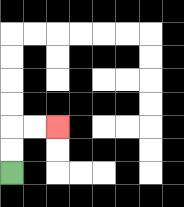{'start': '[0, 7]', 'end': '[2, 5]', 'path_directions': 'U,U,R,R', 'path_coordinates': '[[0, 7], [0, 6], [0, 5], [1, 5], [2, 5]]'}